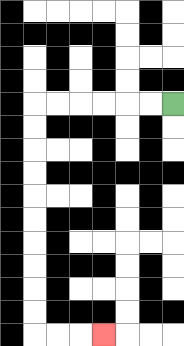{'start': '[7, 4]', 'end': '[4, 14]', 'path_directions': 'L,L,L,L,L,L,D,D,D,D,D,D,D,D,D,D,R,R,R', 'path_coordinates': '[[7, 4], [6, 4], [5, 4], [4, 4], [3, 4], [2, 4], [1, 4], [1, 5], [1, 6], [1, 7], [1, 8], [1, 9], [1, 10], [1, 11], [1, 12], [1, 13], [1, 14], [2, 14], [3, 14], [4, 14]]'}